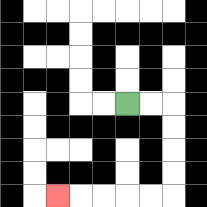{'start': '[5, 4]', 'end': '[2, 8]', 'path_directions': 'R,R,D,D,D,D,L,L,L,L,L', 'path_coordinates': '[[5, 4], [6, 4], [7, 4], [7, 5], [7, 6], [7, 7], [7, 8], [6, 8], [5, 8], [4, 8], [3, 8], [2, 8]]'}